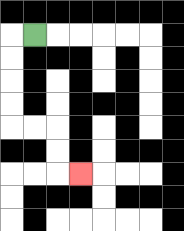{'start': '[1, 1]', 'end': '[3, 7]', 'path_directions': 'L,D,D,D,D,R,R,D,D,R', 'path_coordinates': '[[1, 1], [0, 1], [0, 2], [0, 3], [0, 4], [0, 5], [1, 5], [2, 5], [2, 6], [2, 7], [3, 7]]'}